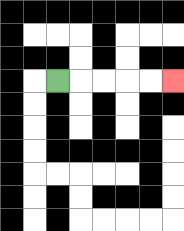{'start': '[2, 3]', 'end': '[7, 3]', 'path_directions': 'R,R,R,R,R', 'path_coordinates': '[[2, 3], [3, 3], [4, 3], [5, 3], [6, 3], [7, 3]]'}